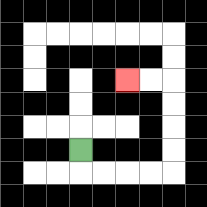{'start': '[3, 6]', 'end': '[5, 3]', 'path_directions': 'D,R,R,R,R,U,U,U,U,L,L', 'path_coordinates': '[[3, 6], [3, 7], [4, 7], [5, 7], [6, 7], [7, 7], [7, 6], [7, 5], [7, 4], [7, 3], [6, 3], [5, 3]]'}